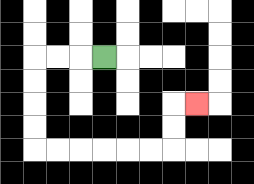{'start': '[4, 2]', 'end': '[8, 4]', 'path_directions': 'L,L,L,D,D,D,D,R,R,R,R,R,R,U,U,R', 'path_coordinates': '[[4, 2], [3, 2], [2, 2], [1, 2], [1, 3], [1, 4], [1, 5], [1, 6], [2, 6], [3, 6], [4, 6], [5, 6], [6, 6], [7, 6], [7, 5], [7, 4], [8, 4]]'}